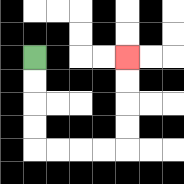{'start': '[1, 2]', 'end': '[5, 2]', 'path_directions': 'D,D,D,D,R,R,R,R,U,U,U,U', 'path_coordinates': '[[1, 2], [1, 3], [1, 4], [1, 5], [1, 6], [2, 6], [3, 6], [4, 6], [5, 6], [5, 5], [5, 4], [5, 3], [5, 2]]'}